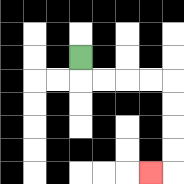{'start': '[3, 2]', 'end': '[6, 7]', 'path_directions': 'D,R,R,R,R,D,D,D,D,L', 'path_coordinates': '[[3, 2], [3, 3], [4, 3], [5, 3], [6, 3], [7, 3], [7, 4], [7, 5], [7, 6], [7, 7], [6, 7]]'}